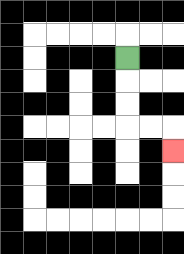{'start': '[5, 2]', 'end': '[7, 6]', 'path_directions': 'D,D,D,R,R,D', 'path_coordinates': '[[5, 2], [5, 3], [5, 4], [5, 5], [6, 5], [7, 5], [7, 6]]'}